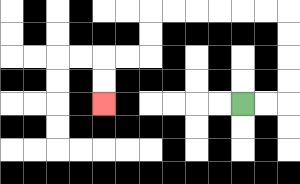{'start': '[10, 4]', 'end': '[4, 4]', 'path_directions': 'R,R,U,U,U,U,L,L,L,L,L,L,D,D,L,L,D,D', 'path_coordinates': '[[10, 4], [11, 4], [12, 4], [12, 3], [12, 2], [12, 1], [12, 0], [11, 0], [10, 0], [9, 0], [8, 0], [7, 0], [6, 0], [6, 1], [6, 2], [5, 2], [4, 2], [4, 3], [4, 4]]'}